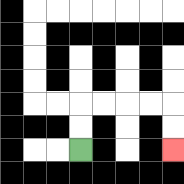{'start': '[3, 6]', 'end': '[7, 6]', 'path_directions': 'U,U,R,R,R,R,D,D', 'path_coordinates': '[[3, 6], [3, 5], [3, 4], [4, 4], [5, 4], [6, 4], [7, 4], [7, 5], [7, 6]]'}